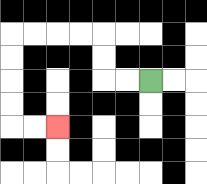{'start': '[6, 3]', 'end': '[2, 5]', 'path_directions': 'L,L,U,U,L,L,L,L,D,D,D,D,R,R', 'path_coordinates': '[[6, 3], [5, 3], [4, 3], [4, 2], [4, 1], [3, 1], [2, 1], [1, 1], [0, 1], [0, 2], [0, 3], [0, 4], [0, 5], [1, 5], [2, 5]]'}